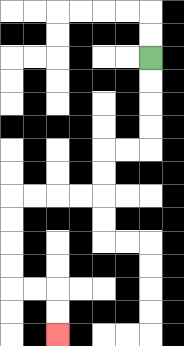{'start': '[6, 2]', 'end': '[2, 14]', 'path_directions': 'D,D,D,D,L,L,D,D,L,L,L,L,D,D,D,D,R,R,D,D', 'path_coordinates': '[[6, 2], [6, 3], [6, 4], [6, 5], [6, 6], [5, 6], [4, 6], [4, 7], [4, 8], [3, 8], [2, 8], [1, 8], [0, 8], [0, 9], [0, 10], [0, 11], [0, 12], [1, 12], [2, 12], [2, 13], [2, 14]]'}